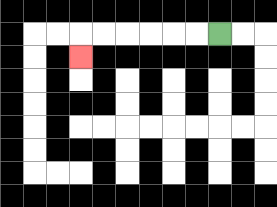{'start': '[9, 1]', 'end': '[3, 2]', 'path_directions': 'L,L,L,L,L,L,D', 'path_coordinates': '[[9, 1], [8, 1], [7, 1], [6, 1], [5, 1], [4, 1], [3, 1], [3, 2]]'}